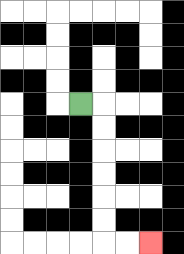{'start': '[3, 4]', 'end': '[6, 10]', 'path_directions': 'R,D,D,D,D,D,D,R,R', 'path_coordinates': '[[3, 4], [4, 4], [4, 5], [4, 6], [4, 7], [4, 8], [4, 9], [4, 10], [5, 10], [6, 10]]'}